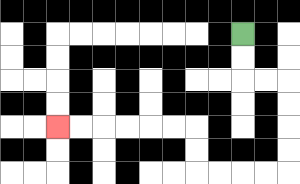{'start': '[10, 1]', 'end': '[2, 5]', 'path_directions': 'D,D,R,R,D,D,D,D,L,L,L,L,U,U,L,L,L,L,L,L', 'path_coordinates': '[[10, 1], [10, 2], [10, 3], [11, 3], [12, 3], [12, 4], [12, 5], [12, 6], [12, 7], [11, 7], [10, 7], [9, 7], [8, 7], [8, 6], [8, 5], [7, 5], [6, 5], [5, 5], [4, 5], [3, 5], [2, 5]]'}